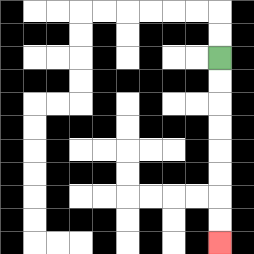{'start': '[9, 2]', 'end': '[9, 10]', 'path_directions': 'D,D,D,D,D,D,D,D', 'path_coordinates': '[[9, 2], [9, 3], [9, 4], [9, 5], [9, 6], [9, 7], [9, 8], [9, 9], [9, 10]]'}